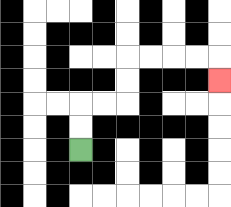{'start': '[3, 6]', 'end': '[9, 3]', 'path_directions': 'U,U,R,R,U,U,R,R,R,R,D', 'path_coordinates': '[[3, 6], [3, 5], [3, 4], [4, 4], [5, 4], [5, 3], [5, 2], [6, 2], [7, 2], [8, 2], [9, 2], [9, 3]]'}